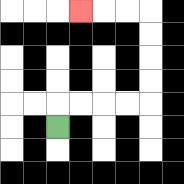{'start': '[2, 5]', 'end': '[3, 0]', 'path_directions': 'U,R,R,R,R,U,U,U,U,L,L,L', 'path_coordinates': '[[2, 5], [2, 4], [3, 4], [4, 4], [5, 4], [6, 4], [6, 3], [6, 2], [6, 1], [6, 0], [5, 0], [4, 0], [3, 0]]'}